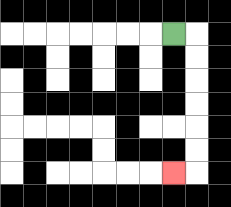{'start': '[7, 1]', 'end': '[7, 7]', 'path_directions': 'R,D,D,D,D,D,D,L', 'path_coordinates': '[[7, 1], [8, 1], [8, 2], [8, 3], [8, 4], [8, 5], [8, 6], [8, 7], [7, 7]]'}